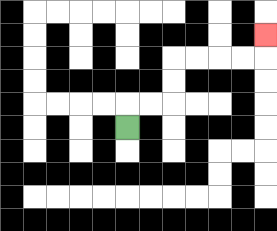{'start': '[5, 5]', 'end': '[11, 1]', 'path_directions': 'U,R,R,U,U,R,R,R,R,U', 'path_coordinates': '[[5, 5], [5, 4], [6, 4], [7, 4], [7, 3], [7, 2], [8, 2], [9, 2], [10, 2], [11, 2], [11, 1]]'}